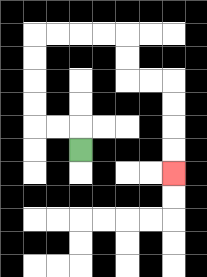{'start': '[3, 6]', 'end': '[7, 7]', 'path_directions': 'U,L,L,U,U,U,U,R,R,R,R,D,D,R,R,D,D,D,D', 'path_coordinates': '[[3, 6], [3, 5], [2, 5], [1, 5], [1, 4], [1, 3], [1, 2], [1, 1], [2, 1], [3, 1], [4, 1], [5, 1], [5, 2], [5, 3], [6, 3], [7, 3], [7, 4], [7, 5], [7, 6], [7, 7]]'}